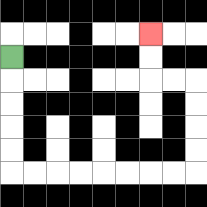{'start': '[0, 2]', 'end': '[6, 1]', 'path_directions': 'D,D,D,D,D,R,R,R,R,R,R,R,R,U,U,U,U,L,L,U,U', 'path_coordinates': '[[0, 2], [0, 3], [0, 4], [0, 5], [0, 6], [0, 7], [1, 7], [2, 7], [3, 7], [4, 7], [5, 7], [6, 7], [7, 7], [8, 7], [8, 6], [8, 5], [8, 4], [8, 3], [7, 3], [6, 3], [6, 2], [6, 1]]'}